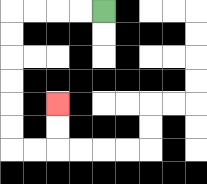{'start': '[4, 0]', 'end': '[2, 4]', 'path_directions': 'L,L,L,L,D,D,D,D,D,D,R,R,U,U', 'path_coordinates': '[[4, 0], [3, 0], [2, 0], [1, 0], [0, 0], [0, 1], [0, 2], [0, 3], [0, 4], [0, 5], [0, 6], [1, 6], [2, 6], [2, 5], [2, 4]]'}